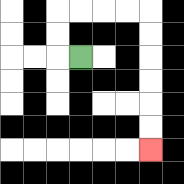{'start': '[3, 2]', 'end': '[6, 6]', 'path_directions': 'L,U,U,R,R,R,R,D,D,D,D,D,D', 'path_coordinates': '[[3, 2], [2, 2], [2, 1], [2, 0], [3, 0], [4, 0], [5, 0], [6, 0], [6, 1], [6, 2], [6, 3], [6, 4], [6, 5], [6, 6]]'}